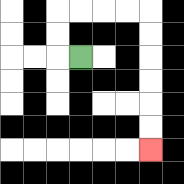{'start': '[3, 2]', 'end': '[6, 6]', 'path_directions': 'L,U,U,R,R,R,R,D,D,D,D,D,D', 'path_coordinates': '[[3, 2], [2, 2], [2, 1], [2, 0], [3, 0], [4, 0], [5, 0], [6, 0], [6, 1], [6, 2], [6, 3], [6, 4], [6, 5], [6, 6]]'}